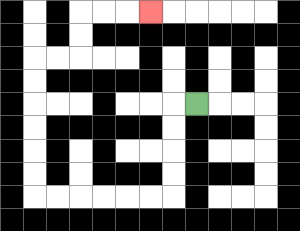{'start': '[8, 4]', 'end': '[6, 0]', 'path_directions': 'L,D,D,D,D,L,L,L,L,L,L,U,U,U,U,U,U,R,R,U,U,R,R,R', 'path_coordinates': '[[8, 4], [7, 4], [7, 5], [7, 6], [7, 7], [7, 8], [6, 8], [5, 8], [4, 8], [3, 8], [2, 8], [1, 8], [1, 7], [1, 6], [1, 5], [1, 4], [1, 3], [1, 2], [2, 2], [3, 2], [3, 1], [3, 0], [4, 0], [5, 0], [6, 0]]'}